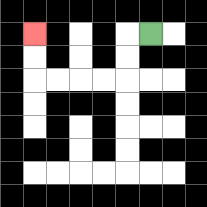{'start': '[6, 1]', 'end': '[1, 1]', 'path_directions': 'L,D,D,L,L,L,L,U,U', 'path_coordinates': '[[6, 1], [5, 1], [5, 2], [5, 3], [4, 3], [3, 3], [2, 3], [1, 3], [1, 2], [1, 1]]'}